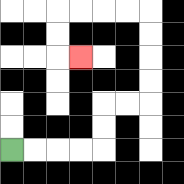{'start': '[0, 6]', 'end': '[3, 2]', 'path_directions': 'R,R,R,R,U,U,R,R,U,U,U,U,L,L,L,L,D,D,R', 'path_coordinates': '[[0, 6], [1, 6], [2, 6], [3, 6], [4, 6], [4, 5], [4, 4], [5, 4], [6, 4], [6, 3], [6, 2], [6, 1], [6, 0], [5, 0], [4, 0], [3, 0], [2, 0], [2, 1], [2, 2], [3, 2]]'}